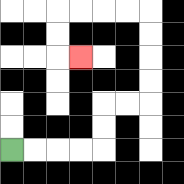{'start': '[0, 6]', 'end': '[3, 2]', 'path_directions': 'R,R,R,R,U,U,R,R,U,U,U,U,L,L,L,L,D,D,R', 'path_coordinates': '[[0, 6], [1, 6], [2, 6], [3, 6], [4, 6], [4, 5], [4, 4], [5, 4], [6, 4], [6, 3], [6, 2], [6, 1], [6, 0], [5, 0], [4, 0], [3, 0], [2, 0], [2, 1], [2, 2], [3, 2]]'}